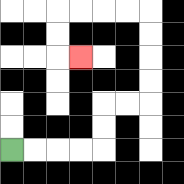{'start': '[0, 6]', 'end': '[3, 2]', 'path_directions': 'R,R,R,R,U,U,R,R,U,U,U,U,L,L,L,L,D,D,R', 'path_coordinates': '[[0, 6], [1, 6], [2, 6], [3, 6], [4, 6], [4, 5], [4, 4], [5, 4], [6, 4], [6, 3], [6, 2], [6, 1], [6, 0], [5, 0], [4, 0], [3, 0], [2, 0], [2, 1], [2, 2], [3, 2]]'}